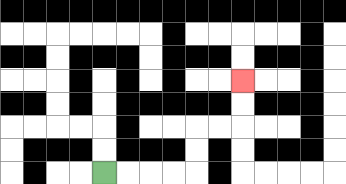{'start': '[4, 7]', 'end': '[10, 3]', 'path_directions': 'R,R,R,R,U,U,R,R,U,U', 'path_coordinates': '[[4, 7], [5, 7], [6, 7], [7, 7], [8, 7], [8, 6], [8, 5], [9, 5], [10, 5], [10, 4], [10, 3]]'}